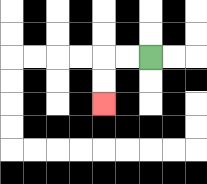{'start': '[6, 2]', 'end': '[4, 4]', 'path_directions': 'L,L,D,D', 'path_coordinates': '[[6, 2], [5, 2], [4, 2], [4, 3], [4, 4]]'}